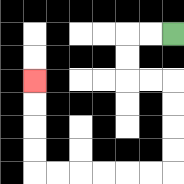{'start': '[7, 1]', 'end': '[1, 3]', 'path_directions': 'L,L,D,D,R,R,D,D,D,D,L,L,L,L,L,L,U,U,U,U', 'path_coordinates': '[[7, 1], [6, 1], [5, 1], [5, 2], [5, 3], [6, 3], [7, 3], [7, 4], [7, 5], [7, 6], [7, 7], [6, 7], [5, 7], [4, 7], [3, 7], [2, 7], [1, 7], [1, 6], [1, 5], [1, 4], [1, 3]]'}